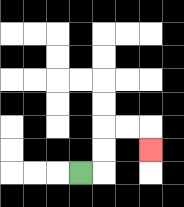{'start': '[3, 7]', 'end': '[6, 6]', 'path_directions': 'R,U,U,R,R,D', 'path_coordinates': '[[3, 7], [4, 7], [4, 6], [4, 5], [5, 5], [6, 5], [6, 6]]'}